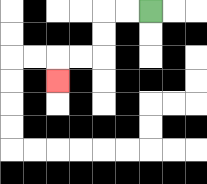{'start': '[6, 0]', 'end': '[2, 3]', 'path_directions': 'L,L,D,D,L,L,D', 'path_coordinates': '[[6, 0], [5, 0], [4, 0], [4, 1], [4, 2], [3, 2], [2, 2], [2, 3]]'}